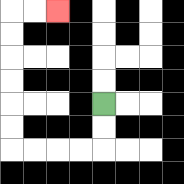{'start': '[4, 4]', 'end': '[2, 0]', 'path_directions': 'D,D,L,L,L,L,U,U,U,U,U,U,R,R', 'path_coordinates': '[[4, 4], [4, 5], [4, 6], [3, 6], [2, 6], [1, 6], [0, 6], [0, 5], [0, 4], [0, 3], [0, 2], [0, 1], [0, 0], [1, 0], [2, 0]]'}